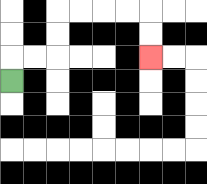{'start': '[0, 3]', 'end': '[6, 2]', 'path_directions': 'U,R,R,U,U,R,R,R,R,D,D', 'path_coordinates': '[[0, 3], [0, 2], [1, 2], [2, 2], [2, 1], [2, 0], [3, 0], [4, 0], [5, 0], [6, 0], [6, 1], [6, 2]]'}